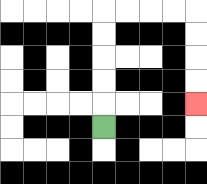{'start': '[4, 5]', 'end': '[8, 4]', 'path_directions': 'U,U,U,U,U,R,R,R,R,D,D,D,D', 'path_coordinates': '[[4, 5], [4, 4], [4, 3], [4, 2], [4, 1], [4, 0], [5, 0], [6, 0], [7, 0], [8, 0], [8, 1], [8, 2], [8, 3], [8, 4]]'}